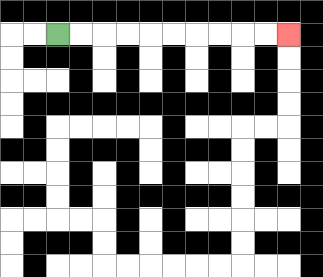{'start': '[2, 1]', 'end': '[12, 1]', 'path_directions': 'R,R,R,R,R,R,R,R,R,R', 'path_coordinates': '[[2, 1], [3, 1], [4, 1], [5, 1], [6, 1], [7, 1], [8, 1], [9, 1], [10, 1], [11, 1], [12, 1]]'}